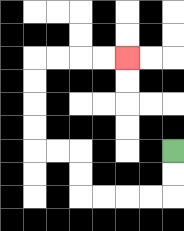{'start': '[7, 6]', 'end': '[5, 2]', 'path_directions': 'D,D,L,L,L,L,U,U,L,L,U,U,U,U,R,R,R,R', 'path_coordinates': '[[7, 6], [7, 7], [7, 8], [6, 8], [5, 8], [4, 8], [3, 8], [3, 7], [3, 6], [2, 6], [1, 6], [1, 5], [1, 4], [1, 3], [1, 2], [2, 2], [3, 2], [4, 2], [5, 2]]'}